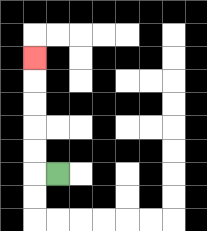{'start': '[2, 7]', 'end': '[1, 2]', 'path_directions': 'L,U,U,U,U,U', 'path_coordinates': '[[2, 7], [1, 7], [1, 6], [1, 5], [1, 4], [1, 3], [1, 2]]'}